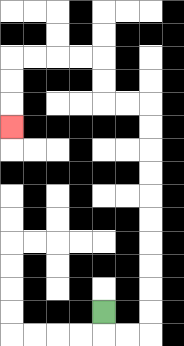{'start': '[4, 13]', 'end': '[0, 5]', 'path_directions': 'D,R,R,U,U,U,U,U,U,U,U,U,U,L,L,U,U,L,L,L,L,D,D,D', 'path_coordinates': '[[4, 13], [4, 14], [5, 14], [6, 14], [6, 13], [6, 12], [6, 11], [6, 10], [6, 9], [6, 8], [6, 7], [6, 6], [6, 5], [6, 4], [5, 4], [4, 4], [4, 3], [4, 2], [3, 2], [2, 2], [1, 2], [0, 2], [0, 3], [0, 4], [0, 5]]'}